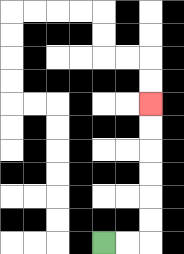{'start': '[4, 10]', 'end': '[6, 4]', 'path_directions': 'R,R,U,U,U,U,U,U', 'path_coordinates': '[[4, 10], [5, 10], [6, 10], [6, 9], [6, 8], [6, 7], [6, 6], [6, 5], [6, 4]]'}